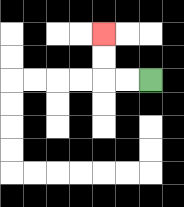{'start': '[6, 3]', 'end': '[4, 1]', 'path_directions': 'L,L,U,U', 'path_coordinates': '[[6, 3], [5, 3], [4, 3], [4, 2], [4, 1]]'}